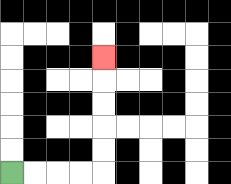{'start': '[0, 7]', 'end': '[4, 2]', 'path_directions': 'R,R,R,R,U,U,U,U,U', 'path_coordinates': '[[0, 7], [1, 7], [2, 7], [3, 7], [4, 7], [4, 6], [4, 5], [4, 4], [4, 3], [4, 2]]'}